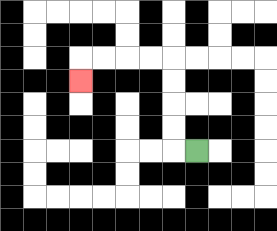{'start': '[8, 6]', 'end': '[3, 3]', 'path_directions': 'L,U,U,U,U,L,L,L,L,D', 'path_coordinates': '[[8, 6], [7, 6], [7, 5], [7, 4], [7, 3], [7, 2], [6, 2], [5, 2], [4, 2], [3, 2], [3, 3]]'}